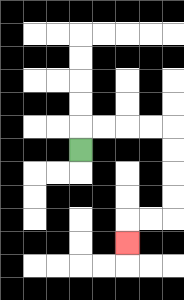{'start': '[3, 6]', 'end': '[5, 10]', 'path_directions': 'U,R,R,R,R,D,D,D,D,L,L,D', 'path_coordinates': '[[3, 6], [3, 5], [4, 5], [5, 5], [6, 5], [7, 5], [7, 6], [7, 7], [7, 8], [7, 9], [6, 9], [5, 9], [5, 10]]'}